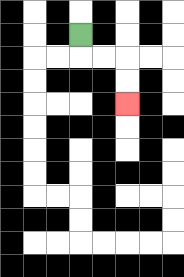{'start': '[3, 1]', 'end': '[5, 4]', 'path_directions': 'D,R,R,D,D', 'path_coordinates': '[[3, 1], [3, 2], [4, 2], [5, 2], [5, 3], [5, 4]]'}